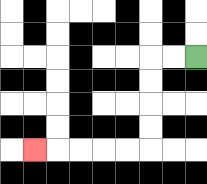{'start': '[8, 2]', 'end': '[1, 6]', 'path_directions': 'L,L,D,D,D,D,L,L,L,L,L', 'path_coordinates': '[[8, 2], [7, 2], [6, 2], [6, 3], [6, 4], [6, 5], [6, 6], [5, 6], [4, 6], [3, 6], [2, 6], [1, 6]]'}